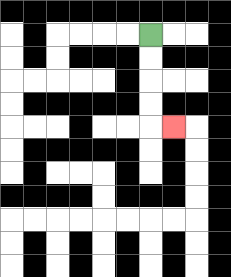{'start': '[6, 1]', 'end': '[7, 5]', 'path_directions': 'D,D,D,D,R', 'path_coordinates': '[[6, 1], [6, 2], [6, 3], [6, 4], [6, 5], [7, 5]]'}